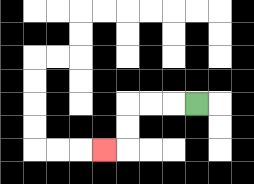{'start': '[8, 4]', 'end': '[4, 6]', 'path_directions': 'L,L,L,D,D,L', 'path_coordinates': '[[8, 4], [7, 4], [6, 4], [5, 4], [5, 5], [5, 6], [4, 6]]'}